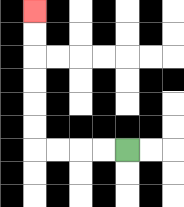{'start': '[5, 6]', 'end': '[1, 0]', 'path_directions': 'L,L,L,L,U,U,U,U,U,U', 'path_coordinates': '[[5, 6], [4, 6], [3, 6], [2, 6], [1, 6], [1, 5], [1, 4], [1, 3], [1, 2], [1, 1], [1, 0]]'}